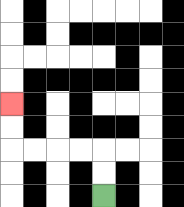{'start': '[4, 8]', 'end': '[0, 4]', 'path_directions': 'U,U,L,L,L,L,U,U', 'path_coordinates': '[[4, 8], [4, 7], [4, 6], [3, 6], [2, 6], [1, 6], [0, 6], [0, 5], [0, 4]]'}